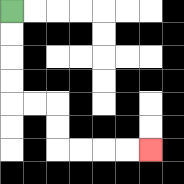{'start': '[0, 0]', 'end': '[6, 6]', 'path_directions': 'D,D,D,D,R,R,D,D,R,R,R,R', 'path_coordinates': '[[0, 0], [0, 1], [0, 2], [0, 3], [0, 4], [1, 4], [2, 4], [2, 5], [2, 6], [3, 6], [4, 6], [5, 6], [6, 6]]'}